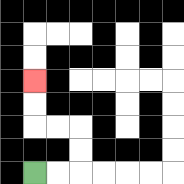{'start': '[1, 7]', 'end': '[1, 3]', 'path_directions': 'R,R,U,U,L,L,U,U', 'path_coordinates': '[[1, 7], [2, 7], [3, 7], [3, 6], [3, 5], [2, 5], [1, 5], [1, 4], [1, 3]]'}